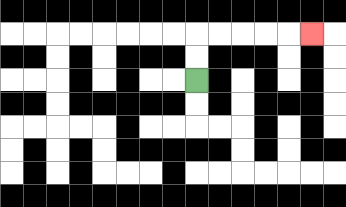{'start': '[8, 3]', 'end': '[13, 1]', 'path_directions': 'U,U,R,R,R,R,R', 'path_coordinates': '[[8, 3], [8, 2], [8, 1], [9, 1], [10, 1], [11, 1], [12, 1], [13, 1]]'}